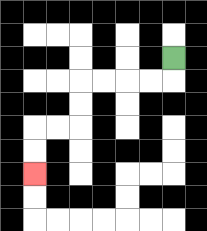{'start': '[7, 2]', 'end': '[1, 7]', 'path_directions': 'D,L,L,L,L,D,D,L,L,D,D', 'path_coordinates': '[[7, 2], [7, 3], [6, 3], [5, 3], [4, 3], [3, 3], [3, 4], [3, 5], [2, 5], [1, 5], [1, 6], [1, 7]]'}